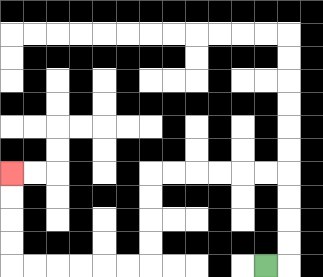{'start': '[11, 11]', 'end': '[0, 7]', 'path_directions': 'R,U,U,U,U,L,L,L,L,L,L,D,D,D,D,L,L,L,L,L,L,U,U,U,U', 'path_coordinates': '[[11, 11], [12, 11], [12, 10], [12, 9], [12, 8], [12, 7], [11, 7], [10, 7], [9, 7], [8, 7], [7, 7], [6, 7], [6, 8], [6, 9], [6, 10], [6, 11], [5, 11], [4, 11], [3, 11], [2, 11], [1, 11], [0, 11], [0, 10], [0, 9], [0, 8], [0, 7]]'}